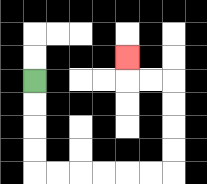{'start': '[1, 3]', 'end': '[5, 2]', 'path_directions': 'D,D,D,D,R,R,R,R,R,R,U,U,U,U,L,L,U', 'path_coordinates': '[[1, 3], [1, 4], [1, 5], [1, 6], [1, 7], [2, 7], [3, 7], [4, 7], [5, 7], [6, 7], [7, 7], [7, 6], [7, 5], [7, 4], [7, 3], [6, 3], [5, 3], [5, 2]]'}